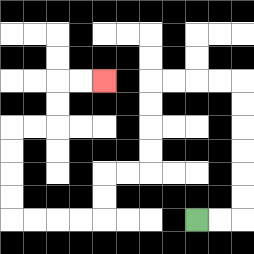{'start': '[8, 9]', 'end': '[4, 3]', 'path_directions': 'R,R,U,U,U,U,U,U,L,L,L,L,D,D,D,D,L,L,D,D,L,L,L,L,U,U,U,U,R,R,U,U,R,R', 'path_coordinates': '[[8, 9], [9, 9], [10, 9], [10, 8], [10, 7], [10, 6], [10, 5], [10, 4], [10, 3], [9, 3], [8, 3], [7, 3], [6, 3], [6, 4], [6, 5], [6, 6], [6, 7], [5, 7], [4, 7], [4, 8], [4, 9], [3, 9], [2, 9], [1, 9], [0, 9], [0, 8], [0, 7], [0, 6], [0, 5], [1, 5], [2, 5], [2, 4], [2, 3], [3, 3], [4, 3]]'}